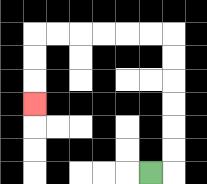{'start': '[6, 7]', 'end': '[1, 4]', 'path_directions': 'R,U,U,U,U,U,U,L,L,L,L,L,L,D,D,D', 'path_coordinates': '[[6, 7], [7, 7], [7, 6], [7, 5], [7, 4], [7, 3], [7, 2], [7, 1], [6, 1], [5, 1], [4, 1], [3, 1], [2, 1], [1, 1], [1, 2], [1, 3], [1, 4]]'}